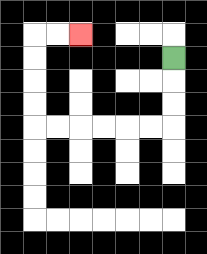{'start': '[7, 2]', 'end': '[3, 1]', 'path_directions': 'D,D,D,L,L,L,L,L,L,U,U,U,U,R,R', 'path_coordinates': '[[7, 2], [7, 3], [7, 4], [7, 5], [6, 5], [5, 5], [4, 5], [3, 5], [2, 5], [1, 5], [1, 4], [1, 3], [1, 2], [1, 1], [2, 1], [3, 1]]'}